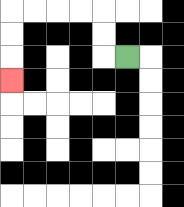{'start': '[5, 2]', 'end': '[0, 3]', 'path_directions': 'L,U,U,L,L,L,L,D,D,D', 'path_coordinates': '[[5, 2], [4, 2], [4, 1], [4, 0], [3, 0], [2, 0], [1, 0], [0, 0], [0, 1], [0, 2], [0, 3]]'}